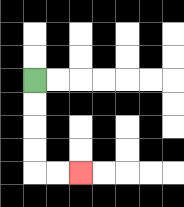{'start': '[1, 3]', 'end': '[3, 7]', 'path_directions': 'D,D,D,D,R,R', 'path_coordinates': '[[1, 3], [1, 4], [1, 5], [1, 6], [1, 7], [2, 7], [3, 7]]'}